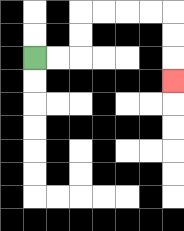{'start': '[1, 2]', 'end': '[7, 3]', 'path_directions': 'R,R,U,U,R,R,R,R,D,D,D', 'path_coordinates': '[[1, 2], [2, 2], [3, 2], [3, 1], [3, 0], [4, 0], [5, 0], [6, 0], [7, 0], [7, 1], [7, 2], [7, 3]]'}